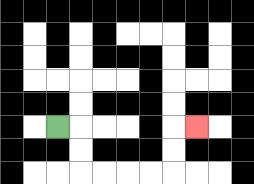{'start': '[2, 5]', 'end': '[8, 5]', 'path_directions': 'R,D,D,R,R,R,R,U,U,R', 'path_coordinates': '[[2, 5], [3, 5], [3, 6], [3, 7], [4, 7], [5, 7], [6, 7], [7, 7], [7, 6], [7, 5], [8, 5]]'}